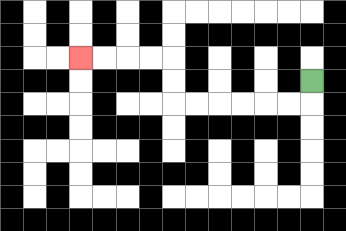{'start': '[13, 3]', 'end': '[3, 2]', 'path_directions': 'D,L,L,L,L,L,L,U,U,L,L,L,L', 'path_coordinates': '[[13, 3], [13, 4], [12, 4], [11, 4], [10, 4], [9, 4], [8, 4], [7, 4], [7, 3], [7, 2], [6, 2], [5, 2], [4, 2], [3, 2]]'}